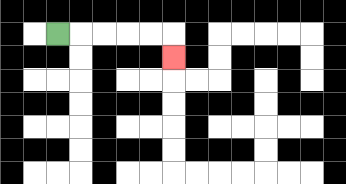{'start': '[2, 1]', 'end': '[7, 2]', 'path_directions': 'R,R,R,R,R,D', 'path_coordinates': '[[2, 1], [3, 1], [4, 1], [5, 1], [6, 1], [7, 1], [7, 2]]'}